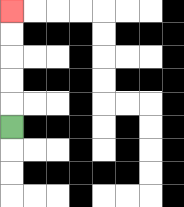{'start': '[0, 5]', 'end': '[0, 0]', 'path_directions': 'U,U,U,U,U', 'path_coordinates': '[[0, 5], [0, 4], [0, 3], [0, 2], [0, 1], [0, 0]]'}